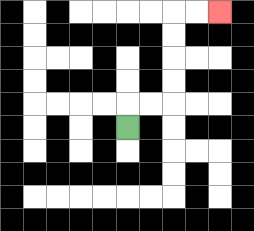{'start': '[5, 5]', 'end': '[9, 0]', 'path_directions': 'U,R,R,U,U,U,U,R,R', 'path_coordinates': '[[5, 5], [5, 4], [6, 4], [7, 4], [7, 3], [7, 2], [7, 1], [7, 0], [8, 0], [9, 0]]'}